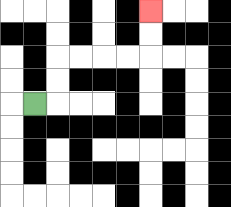{'start': '[1, 4]', 'end': '[6, 0]', 'path_directions': 'R,U,U,R,R,R,R,U,U', 'path_coordinates': '[[1, 4], [2, 4], [2, 3], [2, 2], [3, 2], [4, 2], [5, 2], [6, 2], [6, 1], [6, 0]]'}